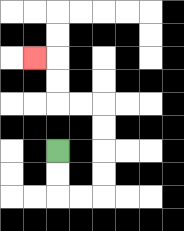{'start': '[2, 6]', 'end': '[1, 2]', 'path_directions': 'D,D,R,R,U,U,U,U,L,L,U,U,L', 'path_coordinates': '[[2, 6], [2, 7], [2, 8], [3, 8], [4, 8], [4, 7], [4, 6], [4, 5], [4, 4], [3, 4], [2, 4], [2, 3], [2, 2], [1, 2]]'}